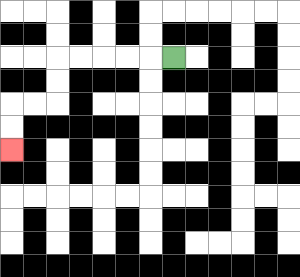{'start': '[7, 2]', 'end': '[0, 6]', 'path_directions': 'L,L,L,L,L,D,D,L,L,D,D', 'path_coordinates': '[[7, 2], [6, 2], [5, 2], [4, 2], [3, 2], [2, 2], [2, 3], [2, 4], [1, 4], [0, 4], [0, 5], [0, 6]]'}